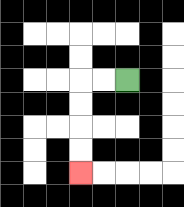{'start': '[5, 3]', 'end': '[3, 7]', 'path_directions': 'L,L,D,D,D,D', 'path_coordinates': '[[5, 3], [4, 3], [3, 3], [3, 4], [3, 5], [3, 6], [3, 7]]'}